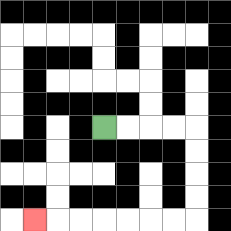{'start': '[4, 5]', 'end': '[1, 9]', 'path_directions': 'R,R,R,R,D,D,D,D,L,L,L,L,L,L,L', 'path_coordinates': '[[4, 5], [5, 5], [6, 5], [7, 5], [8, 5], [8, 6], [8, 7], [8, 8], [8, 9], [7, 9], [6, 9], [5, 9], [4, 9], [3, 9], [2, 9], [1, 9]]'}